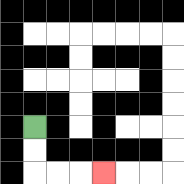{'start': '[1, 5]', 'end': '[4, 7]', 'path_directions': 'D,D,R,R,R', 'path_coordinates': '[[1, 5], [1, 6], [1, 7], [2, 7], [3, 7], [4, 7]]'}